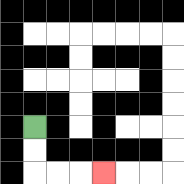{'start': '[1, 5]', 'end': '[4, 7]', 'path_directions': 'D,D,R,R,R', 'path_coordinates': '[[1, 5], [1, 6], [1, 7], [2, 7], [3, 7], [4, 7]]'}